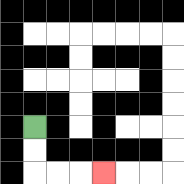{'start': '[1, 5]', 'end': '[4, 7]', 'path_directions': 'D,D,R,R,R', 'path_coordinates': '[[1, 5], [1, 6], [1, 7], [2, 7], [3, 7], [4, 7]]'}